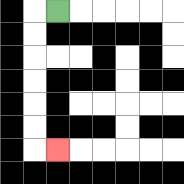{'start': '[2, 0]', 'end': '[2, 6]', 'path_directions': 'L,D,D,D,D,D,D,R', 'path_coordinates': '[[2, 0], [1, 0], [1, 1], [1, 2], [1, 3], [1, 4], [1, 5], [1, 6], [2, 6]]'}